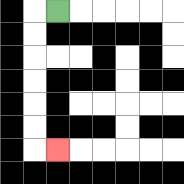{'start': '[2, 0]', 'end': '[2, 6]', 'path_directions': 'L,D,D,D,D,D,D,R', 'path_coordinates': '[[2, 0], [1, 0], [1, 1], [1, 2], [1, 3], [1, 4], [1, 5], [1, 6], [2, 6]]'}